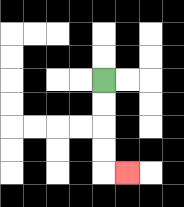{'start': '[4, 3]', 'end': '[5, 7]', 'path_directions': 'D,D,D,D,R', 'path_coordinates': '[[4, 3], [4, 4], [4, 5], [4, 6], [4, 7], [5, 7]]'}